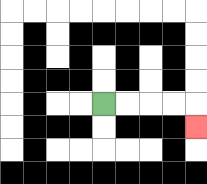{'start': '[4, 4]', 'end': '[8, 5]', 'path_directions': 'R,R,R,R,D', 'path_coordinates': '[[4, 4], [5, 4], [6, 4], [7, 4], [8, 4], [8, 5]]'}